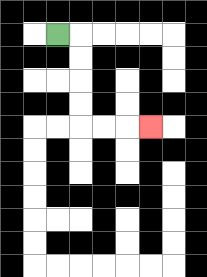{'start': '[2, 1]', 'end': '[6, 5]', 'path_directions': 'R,D,D,D,D,R,R,R', 'path_coordinates': '[[2, 1], [3, 1], [3, 2], [3, 3], [3, 4], [3, 5], [4, 5], [5, 5], [6, 5]]'}